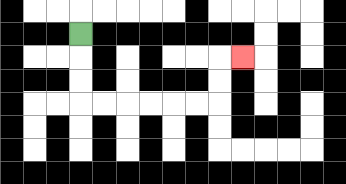{'start': '[3, 1]', 'end': '[10, 2]', 'path_directions': 'D,D,D,R,R,R,R,R,R,U,U,R', 'path_coordinates': '[[3, 1], [3, 2], [3, 3], [3, 4], [4, 4], [5, 4], [6, 4], [7, 4], [8, 4], [9, 4], [9, 3], [9, 2], [10, 2]]'}